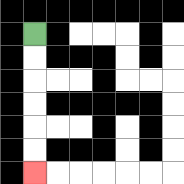{'start': '[1, 1]', 'end': '[1, 7]', 'path_directions': 'D,D,D,D,D,D', 'path_coordinates': '[[1, 1], [1, 2], [1, 3], [1, 4], [1, 5], [1, 6], [1, 7]]'}